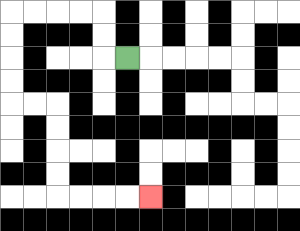{'start': '[5, 2]', 'end': '[6, 8]', 'path_directions': 'L,U,U,L,L,L,L,D,D,D,D,R,R,D,D,D,D,R,R,R,R', 'path_coordinates': '[[5, 2], [4, 2], [4, 1], [4, 0], [3, 0], [2, 0], [1, 0], [0, 0], [0, 1], [0, 2], [0, 3], [0, 4], [1, 4], [2, 4], [2, 5], [2, 6], [2, 7], [2, 8], [3, 8], [4, 8], [5, 8], [6, 8]]'}